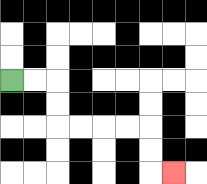{'start': '[0, 3]', 'end': '[7, 7]', 'path_directions': 'R,R,D,D,R,R,R,R,D,D,R', 'path_coordinates': '[[0, 3], [1, 3], [2, 3], [2, 4], [2, 5], [3, 5], [4, 5], [5, 5], [6, 5], [6, 6], [6, 7], [7, 7]]'}